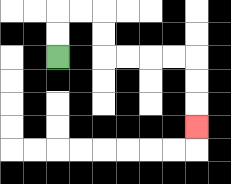{'start': '[2, 2]', 'end': '[8, 5]', 'path_directions': 'U,U,R,R,D,D,R,R,R,R,D,D,D', 'path_coordinates': '[[2, 2], [2, 1], [2, 0], [3, 0], [4, 0], [4, 1], [4, 2], [5, 2], [6, 2], [7, 2], [8, 2], [8, 3], [8, 4], [8, 5]]'}